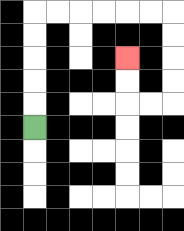{'start': '[1, 5]', 'end': '[5, 2]', 'path_directions': 'U,U,U,U,U,R,R,R,R,R,R,D,D,D,D,L,L,U,U', 'path_coordinates': '[[1, 5], [1, 4], [1, 3], [1, 2], [1, 1], [1, 0], [2, 0], [3, 0], [4, 0], [5, 0], [6, 0], [7, 0], [7, 1], [7, 2], [7, 3], [7, 4], [6, 4], [5, 4], [5, 3], [5, 2]]'}